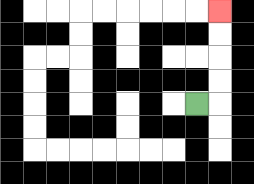{'start': '[8, 4]', 'end': '[9, 0]', 'path_directions': 'R,U,U,U,U', 'path_coordinates': '[[8, 4], [9, 4], [9, 3], [9, 2], [9, 1], [9, 0]]'}